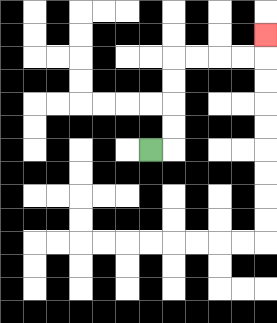{'start': '[6, 6]', 'end': '[11, 1]', 'path_directions': 'R,U,U,U,U,R,R,R,R,U', 'path_coordinates': '[[6, 6], [7, 6], [7, 5], [7, 4], [7, 3], [7, 2], [8, 2], [9, 2], [10, 2], [11, 2], [11, 1]]'}